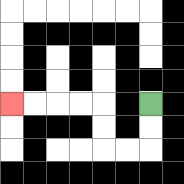{'start': '[6, 4]', 'end': '[0, 4]', 'path_directions': 'D,D,L,L,U,U,L,L,L,L', 'path_coordinates': '[[6, 4], [6, 5], [6, 6], [5, 6], [4, 6], [4, 5], [4, 4], [3, 4], [2, 4], [1, 4], [0, 4]]'}